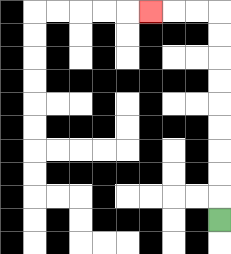{'start': '[9, 9]', 'end': '[6, 0]', 'path_directions': 'U,U,U,U,U,U,U,U,U,L,L,L', 'path_coordinates': '[[9, 9], [9, 8], [9, 7], [9, 6], [9, 5], [9, 4], [9, 3], [9, 2], [9, 1], [9, 0], [8, 0], [7, 0], [6, 0]]'}